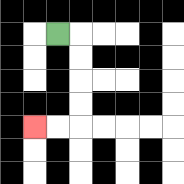{'start': '[2, 1]', 'end': '[1, 5]', 'path_directions': 'R,D,D,D,D,L,L', 'path_coordinates': '[[2, 1], [3, 1], [3, 2], [3, 3], [3, 4], [3, 5], [2, 5], [1, 5]]'}